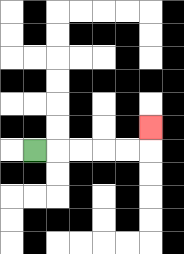{'start': '[1, 6]', 'end': '[6, 5]', 'path_directions': 'R,R,R,R,R,U', 'path_coordinates': '[[1, 6], [2, 6], [3, 6], [4, 6], [5, 6], [6, 6], [6, 5]]'}